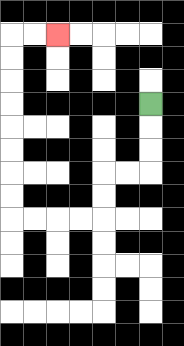{'start': '[6, 4]', 'end': '[2, 1]', 'path_directions': 'D,D,D,L,L,D,D,L,L,L,L,U,U,U,U,U,U,U,U,R,R', 'path_coordinates': '[[6, 4], [6, 5], [6, 6], [6, 7], [5, 7], [4, 7], [4, 8], [4, 9], [3, 9], [2, 9], [1, 9], [0, 9], [0, 8], [0, 7], [0, 6], [0, 5], [0, 4], [0, 3], [0, 2], [0, 1], [1, 1], [2, 1]]'}